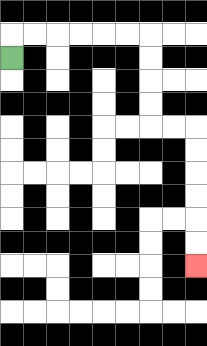{'start': '[0, 2]', 'end': '[8, 11]', 'path_directions': 'U,R,R,R,R,R,R,D,D,D,D,R,R,D,D,D,D,D,D', 'path_coordinates': '[[0, 2], [0, 1], [1, 1], [2, 1], [3, 1], [4, 1], [5, 1], [6, 1], [6, 2], [6, 3], [6, 4], [6, 5], [7, 5], [8, 5], [8, 6], [8, 7], [8, 8], [8, 9], [8, 10], [8, 11]]'}